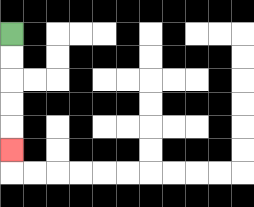{'start': '[0, 1]', 'end': '[0, 6]', 'path_directions': 'D,D,D,D,D', 'path_coordinates': '[[0, 1], [0, 2], [0, 3], [0, 4], [0, 5], [0, 6]]'}